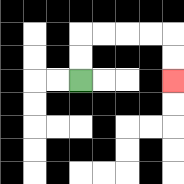{'start': '[3, 3]', 'end': '[7, 3]', 'path_directions': 'U,U,R,R,R,R,D,D', 'path_coordinates': '[[3, 3], [3, 2], [3, 1], [4, 1], [5, 1], [6, 1], [7, 1], [7, 2], [7, 3]]'}